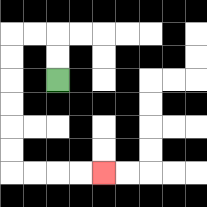{'start': '[2, 3]', 'end': '[4, 7]', 'path_directions': 'U,U,L,L,D,D,D,D,D,D,R,R,R,R', 'path_coordinates': '[[2, 3], [2, 2], [2, 1], [1, 1], [0, 1], [0, 2], [0, 3], [0, 4], [0, 5], [0, 6], [0, 7], [1, 7], [2, 7], [3, 7], [4, 7]]'}